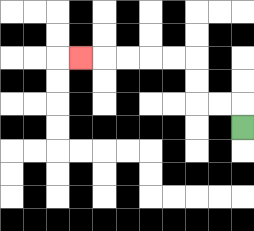{'start': '[10, 5]', 'end': '[3, 2]', 'path_directions': 'U,L,L,U,U,L,L,L,L,L', 'path_coordinates': '[[10, 5], [10, 4], [9, 4], [8, 4], [8, 3], [8, 2], [7, 2], [6, 2], [5, 2], [4, 2], [3, 2]]'}